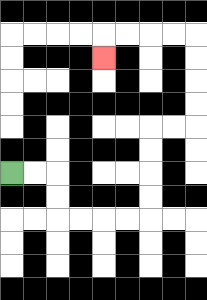{'start': '[0, 7]', 'end': '[4, 2]', 'path_directions': 'R,R,D,D,R,R,R,R,U,U,U,U,R,R,U,U,U,U,L,L,L,L,D', 'path_coordinates': '[[0, 7], [1, 7], [2, 7], [2, 8], [2, 9], [3, 9], [4, 9], [5, 9], [6, 9], [6, 8], [6, 7], [6, 6], [6, 5], [7, 5], [8, 5], [8, 4], [8, 3], [8, 2], [8, 1], [7, 1], [6, 1], [5, 1], [4, 1], [4, 2]]'}